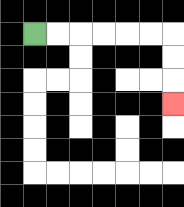{'start': '[1, 1]', 'end': '[7, 4]', 'path_directions': 'R,R,R,R,R,R,D,D,D', 'path_coordinates': '[[1, 1], [2, 1], [3, 1], [4, 1], [5, 1], [6, 1], [7, 1], [7, 2], [7, 3], [7, 4]]'}